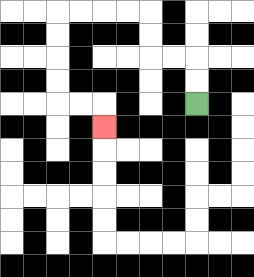{'start': '[8, 4]', 'end': '[4, 5]', 'path_directions': 'U,U,L,L,U,U,L,L,L,L,D,D,D,D,R,R,D', 'path_coordinates': '[[8, 4], [8, 3], [8, 2], [7, 2], [6, 2], [6, 1], [6, 0], [5, 0], [4, 0], [3, 0], [2, 0], [2, 1], [2, 2], [2, 3], [2, 4], [3, 4], [4, 4], [4, 5]]'}